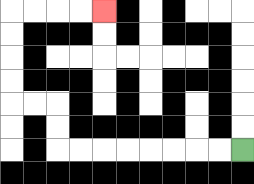{'start': '[10, 6]', 'end': '[4, 0]', 'path_directions': 'L,L,L,L,L,L,L,L,U,U,L,L,U,U,U,U,R,R,R,R', 'path_coordinates': '[[10, 6], [9, 6], [8, 6], [7, 6], [6, 6], [5, 6], [4, 6], [3, 6], [2, 6], [2, 5], [2, 4], [1, 4], [0, 4], [0, 3], [0, 2], [0, 1], [0, 0], [1, 0], [2, 0], [3, 0], [4, 0]]'}